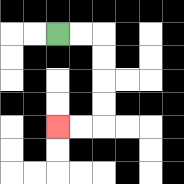{'start': '[2, 1]', 'end': '[2, 5]', 'path_directions': 'R,R,D,D,D,D,L,L', 'path_coordinates': '[[2, 1], [3, 1], [4, 1], [4, 2], [4, 3], [4, 4], [4, 5], [3, 5], [2, 5]]'}